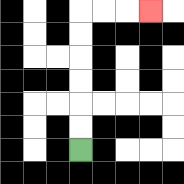{'start': '[3, 6]', 'end': '[6, 0]', 'path_directions': 'U,U,U,U,U,U,R,R,R', 'path_coordinates': '[[3, 6], [3, 5], [3, 4], [3, 3], [3, 2], [3, 1], [3, 0], [4, 0], [5, 0], [6, 0]]'}